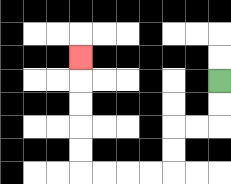{'start': '[9, 3]', 'end': '[3, 2]', 'path_directions': 'D,D,L,L,D,D,L,L,L,L,U,U,U,U,U', 'path_coordinates': '[[9, 3], [9, 4], [9, 5], [8, 5], [7, 5], [7, 6], [7, 7], [6, 7], [5, 7], [4, 7], [3, 7], [3, 6], [3, 5], [3, 4], [3, 3], [3, 2]]'}